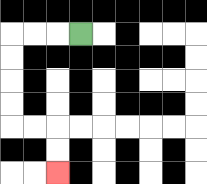{'start': '[3, 1]', 'end': '[2, 7]', 'path_directions': 'L,L,L,D,D,D,D,R,R,D,D', 'path_coordinates': '[[3, 1], [2, 1], [1, 1], [0, 1], [0, 2], [0, 3], [0, 4], [0, 5], [1, 5], [2, 5], [2, 6], [2, 7]]'}